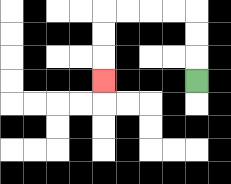{'start': '[8, 3]', 'end': '[4, 3]', 'path_directions': 'U,U,U,L,L,L,L,D,D,D', 'path_coordinates': '[[8, 3], [8, 2], [8, 1], [8, 0], [7, 0], [6, 0], [5, 0], [4, 0], [4, 1], [4, 2], [4, 3]]'}